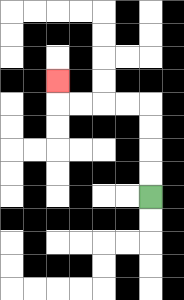{'start': '[6, 8]', 'end': '[2, 3]', 'path_directions': 'U,U,U,U,L,L,L,L,U', 'path_coordinates': '[[6, 8], [6, 7], [6, 6], [6, 5], [6, 4], [5, 4], [4, 4], [3, 4], [2, 4], [2, 3]]'}